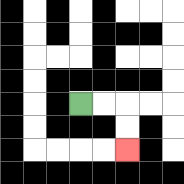{'start': '[3, 4]', 'end': '[5, 6]', 'path_directions': 'R,R,D,D', 'path_coordinates': '[[3, 4], [4, 4], [5, 4], [5, 5], [5, 6]]'}